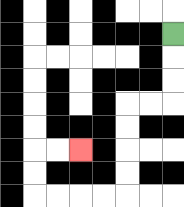{'start': '[7, 1]', 'end': '[3, 6]', 'path_directions': 'D,D,D,L,L,D,D,D,D,L,L,L,L,U,U,R,R', 'path_coordinates': '[[7, 1], [7, 2], [7, 3], [7, 4], [6, 4], [5, 4], [5, 5], [5, 6], [5, 7], [5, 8], [4, 8], [3, 8], [2, 8], [1, 8], [1, 7], [1, 6], [2, 6], [3, 6]]'}